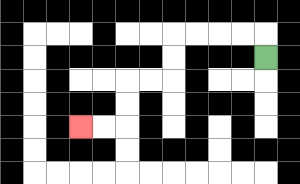{'start': '[11, 2]', 'end': '[3, 5]', 'path_directions': 'U,L,L,L,L,D,D,L,L,D,D,L,L', 'path_coordinates': '[[11, 2], [11, 1], [10, 1], [9, 1], [8, 1], [7, 1], [7, 2], [7, 3], [6, 3], [5, 3], [5, 4], [5, 5], [4, 5], [3, 5]]'}